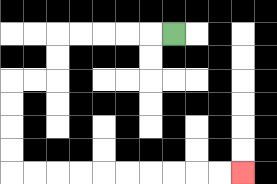{'start': '[7, 1]', 'end': '[10, 7]', 'path_directions': 'L,L,L,L,L,D,D,L,L,D,D,D,D,R,R,R,R,R,R,R,R,R,R', 'path_coordinates': '[[7, 1], [6, 1], [5, 1], [4, 1], [3, 1], [2, 1], [2, 2], [2, 3], [1, 3], [0, 3], [0, 4], [0, 5], [0, 6], [0, 7], [1, 7], [2, 7], [3, 7], [4, 7], [5, 7], [6, 7], [7, 7], [8, 7], [9, 7], [10, 7]]'}